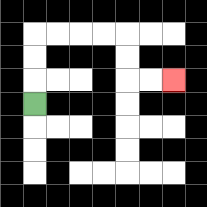{'start': '[1, 4]', 'end': '[7, 3]', 'path_directions': 'U,U,U,R,R,R,R,D,D,R,R', 'path_coordinates': '[[1, 4], [1, 3], [1, 2], [1, 1], [2, 1], [3, 1], [4, 1], [5, 1], [5, 2], [5, 3], [6, 3], [7, 3]]'}